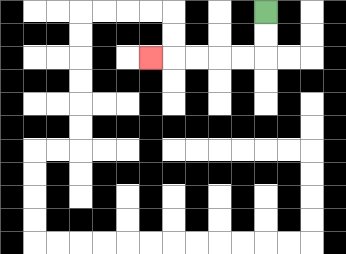{'start': '[11, 0]', 'end': '[6, 2]', 'path_directions': 'D,D,L,L,L,L,L', 'path_coordinates': '[[11, 0], [11, 1], [11, 2], [10, 2], [9, 2], [8, 2], [7, 2], [6, 2]]'}